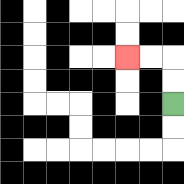{'start': '[7, 4]', 'end': '[5, 2]', 'path_directions': 'U,U,L,L', 'path_coordinates': '[[7, 4], [7, 3], [7, 2], [6, 2], [5, 2]]'}